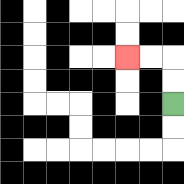{'start': '[7, 4]', 'end': '[5, 2]', 'path_directions': 'U,U,L,L', 'path_coordinates': '[[7, 4], [7, 3], [7, 2], [6, 2], [5, 2]]'}